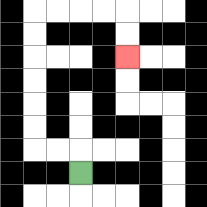{'start': '[3, 7]', 'end': '[5, 2]', 'path_directions': 'U,L,L,U,U,U,U,U,U,R,R,R,R,D,D', 'path_coordinates': '[[3, 7], [3, 6], [2, 6], [1, 6], [1, 5], [1, 4], [1, 3], [1, 2], [1, 1], [1, 0], [2, 0], [3, 0], [4, 0], [5, 0], [5, 1], [5, 2]]'}